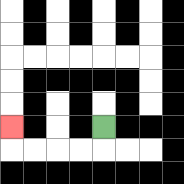{'start': '[4, 5]', 'end': '[0, 5]', 'path_directions': 'D,L,L,L,L,U', 'path_coordinates': '[[4, 5], [4, 6], [3, 6], [2, 6], [1, 6], [0, 6], [0, 5]]'}